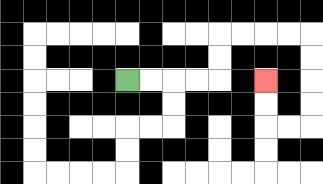{'start': '[5, 3]', 'end': '[11, 3]', 'path_directions': 'R,R,R,R,U,U,R,R,R,R,D,D,D,D,L,L,U,U', 'path_coordinates': '[[5, 3], [6, 3], [7, 3], [8, 3], [9, 3], [9, 2], [9, 1], [10, 1], [11, 1], [12, 1], [13, 1], [13, 2], [13, 3], [13, 4], [13, 5], [12, 5], [11, 5], [11, 4], [11, 3]]'}